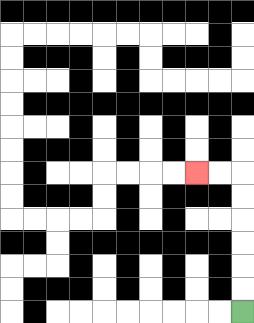{'start': '[10, 13]', 'end': '[8, 7]', 'path_directions': 'U,U,U,U,U,U,L,L', 'path_coordinates': '[[10, 13], [10, 12], [10, 11], [10, 10], [10, 9], [10, 8], [10, 7], [9, 7], [8, 7]]'}